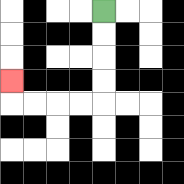{'start': '[4, 0]', 'end': '[0, 3]', 'path_directions': 'D,D,D,D,L,L,L,L,U', 'path_coordinates': '[[4, 0], [4, 1], [4, 2], [4, 3], [4, 4], [3, 4], [2, 4], [1, 4], [0, 4], [0, 3]]'}